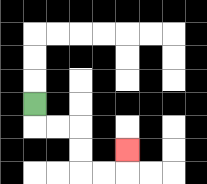{'start': '[1, 4]', 'end': '[5, 6]', 'path_directions': 'D,R,R,D,D,R,R,U', 'path_coordinates': '[[1, 4], [1, 5], [2, 5], [3, 5], [3, 6], [3, 7], [4, 7], [5, 7], [5, 6]]'}